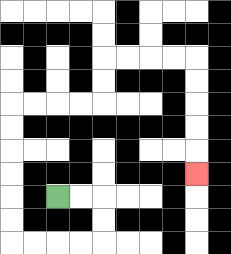{'start': '[2, 8]', 'end': '[8, 7]', 'path_directions': 'R,R,D,D,L,L,L,L,U,U,U,U,U,U,R,R,R,R,U,U,R,R,R,R,D,D,D,D,D', 'path_coordinates': '[[2, 8], [3, 8], [4, 8], [4, 9], [4, 10], [3, 10], [2, 10], [1, 10], [0, 10], [0, 9], [0, 8], [0, 7], [0, 6], [0, 5], [0, 4], [1, 4], [2, 4], [3, 4], [4, 4], [4, 3], [4, 2], [5, 2], [6, 2], [7, 2], [8, 2], [8, 3], [8, 4], [8, 5], [8, 6], [8, 7]]'}